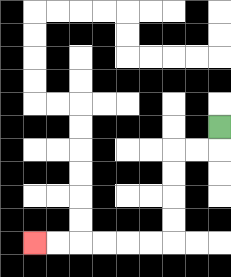{'start': '[9, 5]', 'end': '[1, 10]', 'path_directions': 'D,L,L,D,D,D,D,L,L,L,L,L,L', 'path_coordinates': '[[9, 5], [9, 6], [8, 6], [7, 6], [7, 7], [7, 8], [7, 9], [7, 10], [6, 10], [5, 10], [4, 10], [3, 10], [2, 10], [1, 10]]'}